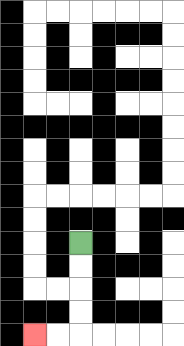{'start': '[3, 10]', 'end': '[1, 14]', 'path_directions': 'D,D,D,D,L,L', 'path_coordinates': '[[3, 10], [3, 11], [3, 12], [3, 13], [3, 14], [2, 14], [1, 14]]'}